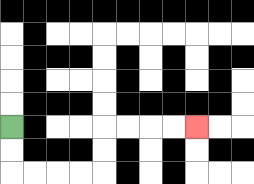{'start': '[0, 5]', 'end': '[8, 5]', 'path_directions': 'D,D,R,R,R,R,U,U,R,R,R,R', 'path_coordinates': '[[0, 5], [0, 6], [0, 7], [1, 7], [2, 7], [3, 7], [4, 7], [4, 6], [4, 5], [5, 5], [6, 5], [7, 5], [8, 5]]'}